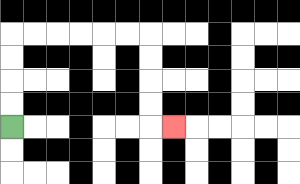{'start': '[0, 5]', 'end': '[7, 5]', 'path_directions': 'U,U,U,U,R,R,R,R,R,R,D,D,D,D,R', 'path_coordinates': '[[0, 5], [0, 4], [0, 3], [0, 2], [0, 1], [1, 1], [2, 1], [3, 1], [4, 1], [5, 1], [6, 1], [6, 2], [6, 3], [6, 4], [6, 5], [7, 5]]'}